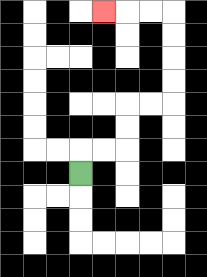{'start': '[3, 7]', 'end': '[4, 0]', 'path_directions': 'U,R,R,U,U,R,R,U,U,U,U,L,L,L', 'path_coordinates': '[[3, 7], [3, 6], [4, 6], [5, 6], [5, 5], [5, 4], [6, 4], [7, 4], [7, 3], [7, 2], [7, 1], [7, 0], [6, 0], [5, 0], [4, 0]]'}